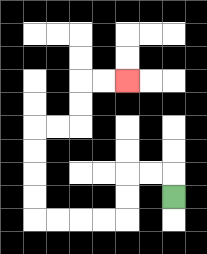{'start': '[7, 8]', 'end': '[5, 3]', 'path_directions': 'U,L,L,D,D,L,L,L,L,U,U,U,U,R,R,U,U,R,R', 'path_coordinates': '[[7, 8], [7, 7], [6, 7], [5, 7], [5, 8], [5, 9], [4, 9], [3, 9], [2, 9], [1, 9], [1, 8], [1, 7], [1, 6], [1, 5], [2, 5], [3, 5], [3, 4], [3, 3], [4, 3], [5, 3]]'}